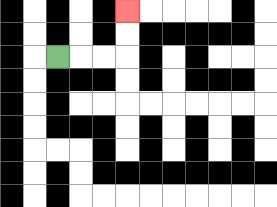{'start': '[2, 2]', 'end': '[5, 0]', 'path_directions': 'R,R,R,U,U', 'path_coordinates': '[[2, 2], [3, 2], [4, 2], [5, 2], [5, 1], [5, 0]]'}